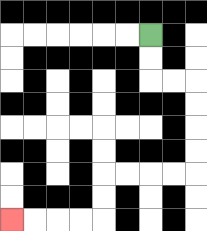{'start': '[6, 1]', 'end': '[0, 9]', 'path_directions': 'D,D,R,R,D,D,D,D,L,L,L,L,D,D,L,L,L,L', 'path_coordinates': '[[6, 1], [6, 2], [6, 3], [7, 3], [8, 3], [8, 4], [8, 5], [8, 6], [8, 7], [7, 7], [6, 7], [5, 7], [4, 7], [4, 8], [4, 9], [3, 9], [2, 9], [1, 9], [0, 9]]'}